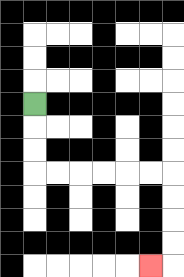{'start': '[1, 4]', 'end': '[6, 11]', 'path_directions': 'D,D,D,R,R,R,R,R,R,D,D,D,D,L', 'path_coordinates': '[[1, 4], [1, 5], [1, 6], [1, 7], [2, 7], [3, 7], [4, 7], [5, 7], [6, 7], [7, 7], [7, 8], [7, 9], [7, 10], [7, 11], [6, 11]]'}